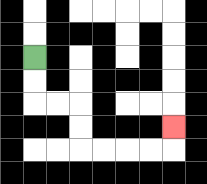{'start': '[1, 2]', 'end': '[7, 5]', 'path_directions': 'D,D,R,R,D,D,R,R,R,R,U', 'path_coordinates': '[[1, 2], [1, 3], [1, 4], [2, 4], [3, 4], [3, 5], [3, 6], [4, 6], [5, 6], [6, 6], [7, 6], [7, 5]]'}